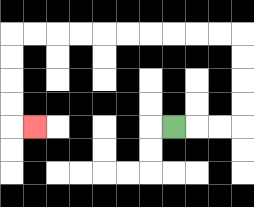{'start': '[7, 5]', 'end': '[1, 5]', 'path_directions': 'R,R,R,U,U,U,U,L,L,L,L,L,L,L,L,L,L,D,D,D,D,R', 'path_coordinates': '[[7, 5], [8, 5], [9, 5], [10, 5], [10, 4], [10, 3], [10, 2], [10, 1], [9, 1], [8, 1], [7, 1], [6, 1], [5, 1], [4, 1], [3, 1], [2, 1], [1, 1], [0, 1], [0, 2], [0, 3], [0, 4], [0, 5], [1, 5]]'}